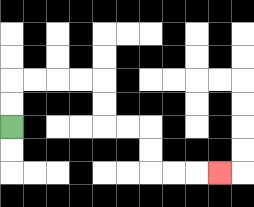{'start': '[0, 5]', 'end': '[9, 7]', 'path_directions': 'U,U,R,R,R,R,D,D,R,R,D,D,R,R,R', 'path_coordinates': '[[0, 5], [0, 4], [0, 3], [1, 3], [2, 3], [3, 3], [4, 3], [4, 4], [4, 5], [5, 5], [6, 5], [6, 6], [6, 7], [7, 7], [8, 7], [9, 7]]'}